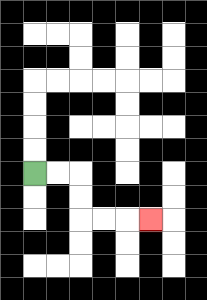{'start': '[1, 7]', 'end': '[6, 9]', 'path_directions': 'R,R,D,D,R,R,R', 'path_coordinates': '[[1, 7], [2, 7], [3, 7], [3, 8], [3, 9], [4, 9], [5, 9], [6, 9]]'}